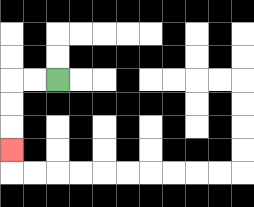{'start': '[2, 3]', 'end': '[0, 6]', 'path_directions': 'L,L,D,D,D', 'path_coordinates': '[[2, 3], [1, 3], [0, 3], [0, 4], [0, 5], [0, 6]]'}